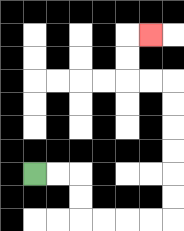{'start': '[1, 7]', 'end': '[6, 1]', 'path_directions': 'R,R,D,D,R,R,R,R,U,U,U,U,U,U,L,L,U,U,R', 'path_coordinates': '[[1, 7], [2, 7], [3, 7], [3, 8], [3, 9], [4, 9], [5, 9], [6, 9], [7, 9], [7, 8], [7, 7], [7, 6], [7, 5], [7, 4], [7, 3], [6, 3], [5, 3], [5, 2], [5, 1], [6, 1]]'}